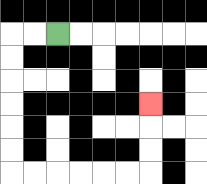{'start': '[2, 1]', 'end': '[6, 4]', 'path_directions': 'L,L,D,D,D,D,D,D,R,R,R,R,R,R,U,U,U', 'path_coordinates': '[[2, 1], [1, 1], [0, 1], [0, 2], [0, 3], [0, 4], [0, 5], [0, 6], [0, 7], [1, 7], [2, 7], [3, 7], [4, 7], [5, 7], [6, 7], [6, 6], [6, 5], [6, 4]]'}